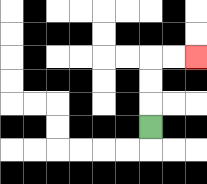{'start': '[6, 5]', 'end': '[8, 2]', 'path_directions': 'U,U,U,R,R', 'path_coordinates': '[[6, 5], [6, 4], [6, 3], [6, 2], [7, 2], [8, 2]]'}